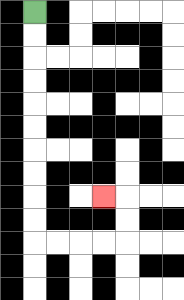{'start': '[1, 0]', 'end': '[4, 8]', 'path_directions': 'D,D,D,D,D,D,D,D,D,D,R,R,R,R,U,U,L', 'path_coordinates': '[[1, 0], [1, 1], [1, 2], [1, 3], [1, 4], [1, 5], [1, 6], [1, 7], [1, 8], [1, 9], [1, 10], [2, 10], [3, 10], [4, 10], [5, 10], [5, 9], [5, 8], [4, 8]]'}